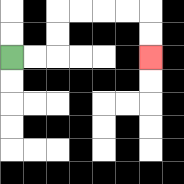{'start': '[0, 2]', 'end': '[6, 2]', 'path_directions': 'R,R,U,U,R,R,R,R,D,D', 'path_coordinates': '[[0, 2], [1, 2], [2, 2], [2, 1], [2, 0], [3, 0], [4, 0], [5, 0], [6, 0], [6, 1], [6, 2]]'}